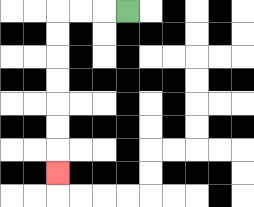{'start': '[5, 0]', 'end': '[2, 7]', 'path_directions': 'L,L,L,D,D,D,D,D,D,D', 'path_coordinates': '[[5, 0], [4, 0], [3, 0], [2, 0], [2, 1], [2, 2], [2, 3], [2, 4], [2, 5], [2, 6], [2, 7]]'}